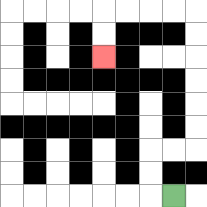{'start': '[7, 8]', 'end': '[4, 2]', 'path_directions': 'L,U,U,R,R,U,U,U,U,U,U,L,L,L,L,D,D', 'path_coordinates': '[[7, 8], [6, 8], [6, 7], [6, 6], [7, 6], [8, 6], [8, 5], [8, 4], [8, 3], [8, 2], [8, 1], [8, 0], [7, 0], [6, 0], [5, 0], [4, 0], [4, 1], [4, 2]]'}